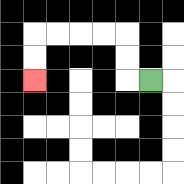{'start': '[6, 3]', 'end': '[1, 3]', 'path_directions': 'L,U,U,L,L,L,L,D,D', 'path_coordinates': '[[6, 3], [5, 3], [5, 2], [5, 1], [4, 1], [3, 1], [2, 1], [1, 1], [1, 2], [1, 3]]'}